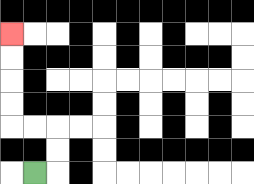{'start': '[1, 7]', 'end': '[0, 1]', 'path_directions': 'R,U,U,L,L,U,U,U,U', 'path_coordinates': '[[1, 7], [2, 7], [2, 6], [2, 5], [1, 5], [0, 5], [0, 4], [0, 3], [0, 2], [0, 1]]'}